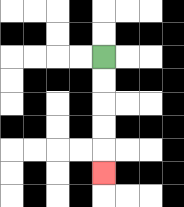{'start': '[4, 2]', 'end': '[4, 7]', 'path_directions': 'D,D,D,D,D', 'path_coordinates': '[[4, 2], [4, 3], [4, 4], [4, 5], [4, 6], [4, 7]]'}